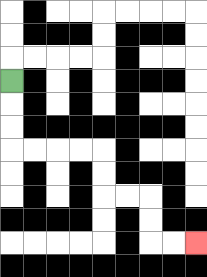{'start': '[0, 3]', 'end': '[8, 10]', 'path_directions': 'D,D,D,R,R,R,R,D,D,R,R,D,D,R,R', 'path_coordinates': '[[0, 3], [0, 4], [0, 5], [0, 6], [1, 6], [2, 6], [3, 6], [4, 6], [4, 7], [4, 8], [5, 8], [6, 8], [6, 9], [6, 10], [7, 10], [8, 10]]'}